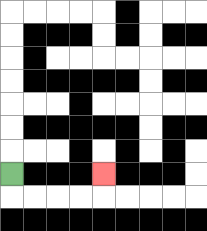{'start': '[0, 7]', 'end': '[4, 7]', 'path_directions': 'D,R,R,R,R,U', 'path_coordinates': '[[0, 7], [0, 8], [1, 8], [2, 8], [3, 8], [4, 8], [4, 7]]'}